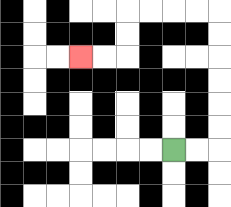{'start': '[7, 6]', 'end': '[3, 2]', 'path_directions': 'R,R,U,U,U,U,U,U,L,L,L,L,D,D,L,L', 'path_coordinates': '[[7, 6], [8, 6], [9, 6], [9, 5], [9, 4], [9, 3], [9, 2], [9, 1], [9, 0], [8, 0], [7, 0], [6, 0], [5, 0], [5, 1], [5, 2], [4, 2], [3, 2]]'}